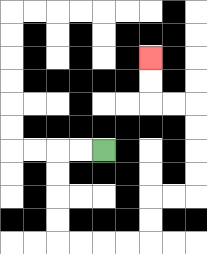{'start': '[4, 6]', 'end': '[6, 2]', 'path_directions': 'L,L,D,D,D,D,R,R,R,R,U,U,R,R,U,U,U,U,L,L,U,U', 'path_coordinates': '[[4, 6], [3, 6], [2, 6], [2, 7], [2, 8], [2, 9], [2, 10], [3, 10], [4, 10], [5, 10], [6, 10], [6, 9], [6, 8], [7, 8], [8, 8], [8, 7], [8, 6], [8, 5], [8, 4], [7, 4], [6, 4], [6, 3], [6, 2]]'}